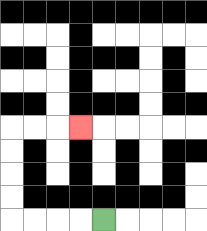{'start': '[4, 9]', 'end': '[3, 5]', 'path_directions': 'L,L,L,L,U,U,U,U,R,R,R', 'path_coordinates': '[[4, 9], [3, 9], [2, 9], [1, 9], [0, 9], [0, 8], [0, 7], [0, 6], [0, 5], [1, 5], [2, 5], [3, 5]]'}